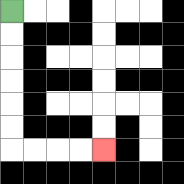{'start': '[0, 0]', 'end': '[4, 6]', 'path_directions': 'D,D,D,D,D,D,R,R,R,R', 'path_coordinates': '[[0, 0], [0, 1], [0, 2], [0, 3], [0, 4], [0, 5], [0, 6], [1, 6], [2, 6], [3, 6], [4, 6]]'}